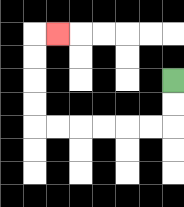{'start': '[7, 3]', 'end': '[2, 1]', 'path_directions': 'D,D,L,L,L,L,L,L,U,U,U,U,R', 'path_coordinates': '[[7, 3], [7, 4], [7, 5], [6, 5], [5, 5], [4, 5], [3, 5], [2, 5], [1, 5], [1, 4], [1, 3], [1, 2], [1, 1], [2, 1]]'}